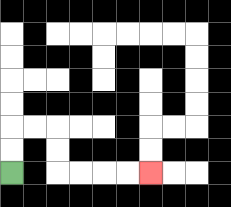{'start': '[0, 7]', 'end': '[6, 7]', 'path_directions': 'U,U,R,R,D,D,R,R,R,R', 'path_coordinates': '[[0, 7], [0, 6], [0, 5], [1, 5], [2, 5], [2, 6], [2, 7], [3, 7], [4, 7], [5, 7], [6, 7]]'}